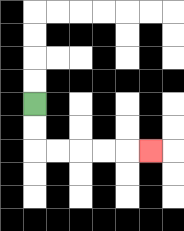{'start': '[1, 4]', 'end': '[6, 6]', 'path_directions': 'D,D,R,R,R,R,R', 'path_coordinates': '[[1, 4], [1, 5], [1, 6], [2, 6], [3, 6], [4, 6], [5, 6], [6, 6]]'}